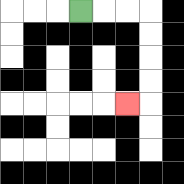{'start': '[3, 0]', 'end': '[5, 4]', 'path_directions': 'R,R,R,D,D,D,D,L', 'path_coordinates': '[[3, 0], [4, 0], [5, 0], [6, 0], [6, 1], [6, 2], [6, 3], [6, 4], [5, 4]]'}